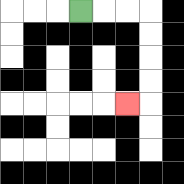{'start': '[3, 0]', 'end': '[5, 4]', 'path_directions': 'R,R,R,D,D,D,D,L', 'path_coordinates': '[[3, 0], [4, 0], [5, 0], [6, 0], [6, 1], [6, 2], [6, 3], [6, 4], [5, 4]]'}